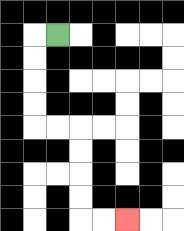{'start': '[2, 1]', 'end': '[5, 9]', 'path_directions': 'L,D,D,D,D,R,R,D,D,D,D,R,R', 'path_coordinates': '[[2, 1], [1, 1], [1, 2], [1, 3], [1, 4], [1, 5], [2, 5], [3, 5], [3, 6], [3, 7], [3, 8], [3, 9], [4, 9], [5, 9]]'}